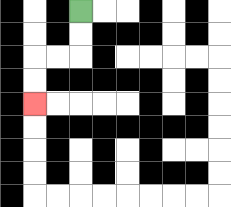{'start': '[3, 0]', 'end': '[1, 4]', 'path_directions': 'D,D,L,L,D,D', 'path_coordinates': '[[3, 0], [3, 1], [3, 2], [2, 2], [1, 2], [1, 3], [1, 4]]'}